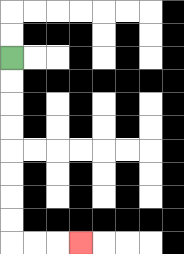{'start': '[0, 2]', 'end': '[3, 10]', 'path_directions': 'D,D,D,D,D,D,D,D,R,R,R', 'path_coordinates': '[[0, 2], [0, 3], [0, 4], [0, 5], [0, 6], [0, 7], [0, 8], [0, 9], [0, 10], [1, 10], [2, 10], [3, 10]]'}